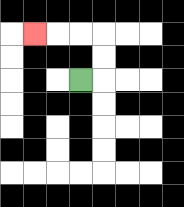{'start': '[3, 3]', 'end': '[1, 1]', 'path_directions': 'R,U,U,L,L,L', 'path_coordinates': '[[3, 3], [4, 3], [4, 2], [4, 1], [3, 1], [2, 1], [1, 1]]'}